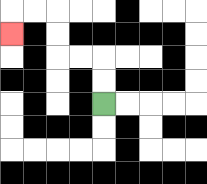{'start': '[4, 4]', 'end': '[0, 1]', 'path_directions': 'U,U,L,L,U,U,L,L,D', 'path_coordinates': '[[4, 4], [4, 3], [4, 2], [3, 2], [2, 2], [2, 1], [2, 0], [1, 0], [0, 0], [0, 1]]'}